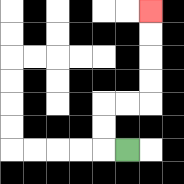{'start': '[5, 6]', 'end': '[6, 0]', 'path_directions': 'L,U,U,R,R,U,U,U,U', 'path_coordinates': '[[5, 6], [4, 6], [4, 5], [4, 4], [5, 4], [6, 4], [6, 3], [6, 2], [6, 1], [6, 0]]'}